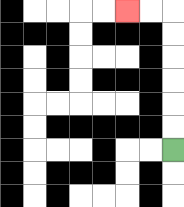{'start': '[7, 6]', 'end': '[5, 0]', 'path_directions': 'U,U,U,U,U,U,L,L', 'path_coordinates': '[[7, 6], [7, 5], [7, 4], [7, 3], [7, 2], [7, 1], [7, 0], [6, 0], [5, 0]]'}